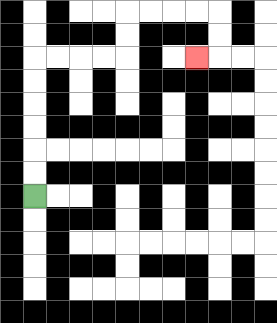{'start': '[1, 8]', 'end': '[8, 2]', 'path_directions': 'U,U,U,U,U,U,R,R,R,R,U,U,R,R,R,R,D,D,L', 'path_coordinates': '[[1, 8], [1, 7], [1, 6], [1, 5], [1, 4], [1, 3], [1, 2], [2, 2], [3, 2], [4, 2], [5, 2], [5, 1], [5, 0], [6, 0], [7, 0], [8, 0], [9, 0], [9, 1], [9, 2], [8, 2]]'}